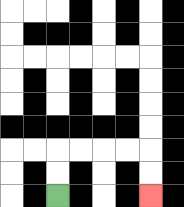{'start': '[2, 8]', 'end': '[6, 8]', 'path_directions': 'U,U,R,R,R,R,D,D', 'path_coordinates': '[[2, 8], [2, 7], [2, 6], [3, 6], [4, 6], [5, 6], [6, 6], [6, 7], [6, 8]]'}